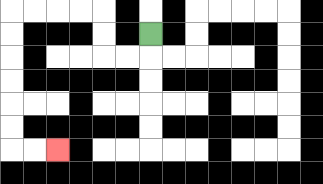{'start': '[6, 1]', 'end': '[2, 6]', 'path_directions': 'D,L,L,U,U,L,L,L,L,D,D,D,D,D,D,R,R', 'path_coordinates': '[[6, 1], [6, 2], [5, 2], [4, 2], [4, 1], [4, 0], [3, 0], [2, 0], [1, 0], [0, 0], [0, 1], [0, 2], [0, 3], [0, 4], [0, 5], [0, 6], [1, 6], [2, 6]]'}